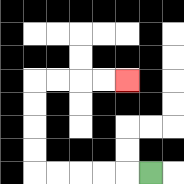{'start': '[6, 7]', 'end': '[5, 3]', 'path_directions': 'L,L,L,L,L,U,U,U,U,R,R,R,R', 'path_coordinates': '[[6, 7], [5, 7], [4, 7], [3, 7], [2, 7], [1, 7], [1, 6], [1, 5], [1, 4], [1, 3], [2, 3], [3, 3], [4, 3], [5, 3]]'}